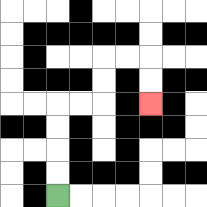{'start': '[2, 8]', 'end': '[6, 4]', 'path_directions': 'U,U,U,U,R,R,U,U,R,R,D,D', 'path_coordinates': '[[2, 8], [2, 7], [2, 6], [2, 5], [2, 4], [3, 4], [4, 4], [4, 3], [4, 2], [5, 2], [6, 2], [6, 3], [6, 4]]'}